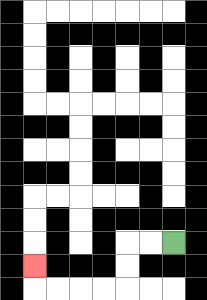{'start': '[7, 10]', 'end': '[1, 11]', 'path_directions': 'L,L,D,D,L,L,L,L,U', 'path_coordinates': '[[7, 10], [6, 10], [5, 10], [5, 11], [5, 12], [4, 12], [3, 12], [2, 12], [1, 12], [1, 11]]'}